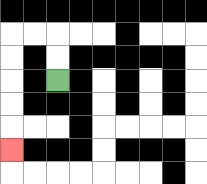{'start': '[2, 3]', 'end': '[0, 6]', 'path_directions': 'U,U,L,L,D,D,D,D,D', 'path_coordinates': '[[2, 3], [2, 2], [2, 1], [1, 1], [0, 1], [0, 2], [0, 3], [0, 4], [0, 5], [0, 6]]'}